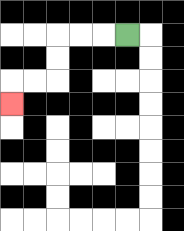{'start': '[5, 1]', 'end': '[0, 4]', 'path_directions': 'L,L,L,D,D,L,L,D', 'path_coordinates': '[[5, 1], [4, 1], [3, 1], [2, 1], [2, 2], [2, 3], [1, 3], [0, 3], [0, 4]]'}